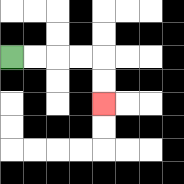{'start': '[0, 2]', 'end': '[4, 4]', 'path_directions': 'R,R,R,R,D,D', 'path_coordinates': '[[0, 2], [1, 2], [2, 2], [3, 2], [4, 2], [4, 3], [4, 4]]'}